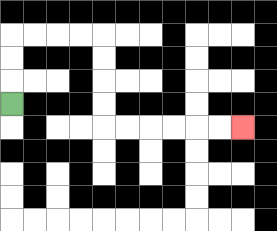{'start': '[0, 4]', 'end': '[10, 5]', 'path_directions': 'U,U,U,R,R,R,R,D,D,D,D,R,R,R,R,R,R', 'path_coordinates': '[[0, 4], [0, 3], [0, 2], [0, 1], [1, 1], [2, 1], [3, 1], [4, 1], [4, 2], [4, 3], [4, 4], [4, 5], [5, 5], [6, 5], [7, 5], [8, 5], [9, 5], [10, 5]]'}